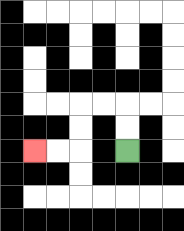{'start': '[5, 6]', 'end': '[1, 6]', 'path_directions': 'U,U,L,L,D,D,L,L', 'path_coordinates': '[[5, 6], [5, 5], [5, 4], [4, 4], [3, 4], [3, 5], [3, 6], [2, 6], [1, 6]]'}